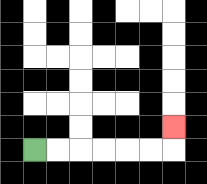{'start': '[1, 6]', 'end': '[7, 5]', 'path_directions': 'R,R,R,R,R,R,U', 'path_coordinates': '[[1, 6], [2, 6], [3, 6], [4, 6], [5, 6], [6, 6], [7, 6], [7, 5]]'}